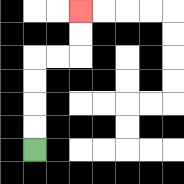{'start': '[1, 6]', 'end': '[3, 0]', 'path_directions': 'U,U,U,U,R,R,U,U', 'path_coordinates': '[[1, 6], [1, 5], [1, 4], [1, 3], [1, 2], [2, 2], [3, 2], [3, 1], [3, 0]]'}